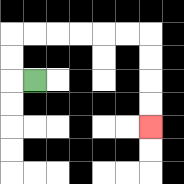{'start': '[1, 3]', 'end': '[6, 5]', 'path_directions': 'L,U,U,R,R,R,R,R,R,D,D,D,D', 'path_coordinates': '[[1, 3], [0, 3], [0, 2], [0, 1], [1, 1], [2, 1], [3, 1], [4, 1], [5, 1], [6, 1], [6, 2], [6, 3], [6, 4], [6, 5]]'}